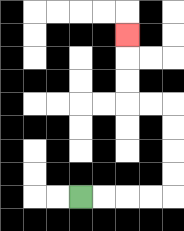{'start': '[3, 8]', 'end': '[5, 1]', 'path_directions': 'R,R,R,R,U,U,U,U,L,L,U,U,U', 'path_coordinates': '[[3, 8], [4, 8], [5, 8], [6, 8], [7, 8], [7, 7], [7, 6], [7, 5], [7, 4], [6, 4], [5, 4], [5, 3], [5, 2], [5, 1]]'}